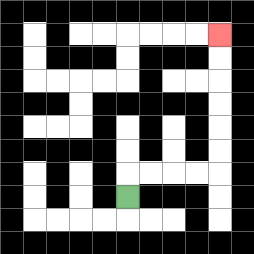{'start': '[5, 8]', 'end': '[9, 1]', 'path_directions': 'U,R,R,R,R,U,U,U,U,U,U', 'path_coordinates': '[[5, 8], [5, 7], [6, 7], [7, 7], [8, 7], [9, 7], [9, 6], [9, 5], [9, 4], [9, 3], [9, 2], [9, 1]]'}